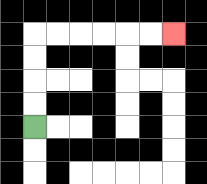{'start': '[1, 5]', 'end': '[7, 1]', 'path_directions': 'U,U,U,U,R,R,R,R,R,R', 'path_coordinates': '[[1, 5], [1, 4], [1, 3], [1, 2], [1, 1], [2, 1], [3, 1], [4, 1], [5, 1], [6, 1], [7, 1]]'}